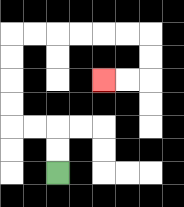{'start': '[2, 7]', 'end': '[4, 3]', 'path_directions': 'U,U,L,L,U,U,U,U,R,R,R,R,R,R,D,D,L,L', 'path_coordinates': '[[2, 7], [2, 6], [2, 5], [1, 5], [0, 5], [0, 4], [0, 3], [0, 2], [0, 1], [1, 1], [2, 1], [3, 1], [4, 1], [5, 1], [6, 1], [6, 2], [6, 3], [5, 3], [4, 3]]'}